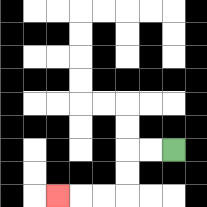{'start': '[7, 6]', 'end': '[2, 8]', 'path_directions': 'L,L,D,D,L,L,L', 'path_coordinates': '[[7, 6], [6, 6], [5, 6], [5, 7], [5, 8], [4, 8], [3, 8], [2, 8]]'}